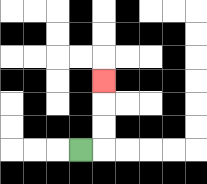{'start': '[3, 6]', 'end': '[4, 3]', 'path_directions': 'R,U,U,U', 'path_coordinates': '[[3, 6], [4, 6], [4, 5], [4, 4], [4, 3]]'}